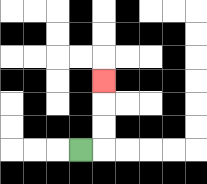{'start': '[3, 6]', 'end': '[4, 3]', 'path_directions': 'R,U,U,U', 'path_coordinates': '[[3, 6], [4, 6], [4, 5], [4, 4], [4, 3]]'}